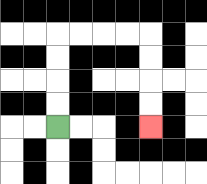{'start': '[2, 5]', 'end': '[6, 5]', 'path_directions': 'U,U,U,U,R,R,R,R,D,D,D,D', 'path_coordinates': '[[2, 5], [2, 4], [2, 3], [2, 2], [2, 1], [3, 1], [4, 1], [5, 1], [6, 1], [6, 2], [6, 3], [6, 4], [6, 5]]'}